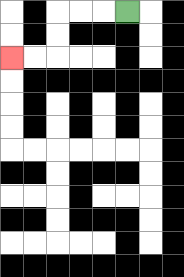{'start': '[5, 0]', 'end': '[0, 2]', 'path_directions': 'L,L,L,D,D,L,L', 'path_coordinates': '[[5, 0], [4, 0], [3, 0], [2, 0], [2, 1], [2, 2], [1, 2], [0, 2]]'}